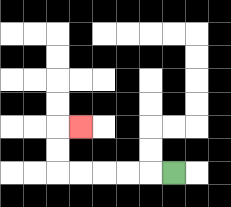{'start': '[7, 7]', 'end': '[3, 5]', 'path_directions': 'L,L,L,L,L,U,U,R', 'path_coordinates': '[[7, 7], [6, 7], [5, 7], [4, 7], [3, 7], [2, 7], [2, 6], [2, 5], [3, 5]]'}